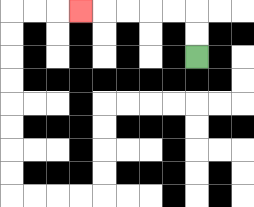{'start': '[8, 2]', 'end': '[3, 0]', 'path_directions': 'U,U,L,L,L,L,L', 'path_coordinates': '[[8, 2], [8, 1], [8, 0], [7, 0], [6, 0], [5, 0], [4, 0], [3, 0]]'}